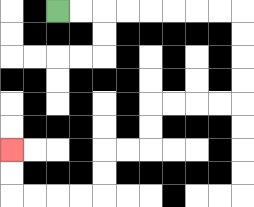{'start': '[2, 0]', 'end': '[0, 6]', 'path_directions': 'R,R,R,R,R,R,R,R,D,D,D,D,L,L,L,L,D,D,L,L,D,D,L,L,L,L,U,U', 'path_coordinates': '[[2, 0], [3, 0], [4, 0], [5, 0], [6, 0], [7, 0], [8, 0], [9, 0], [10, 0], [10, 1], [10, 2], [10, 3], [10, 4], [9, 4], [8, 4], [7, 4], [6, 4], [6, 5], [6, 6], [5, 6], [4, 6], [4, 7], [4, 8], [3, 8], [2, 8], [1, 8], [0, 8], [0, 7], [0, 6]]'}